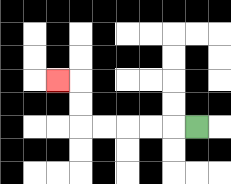{'start': '[8, 5]', 'end': '[2, 3]', 'path_directions': 'L,L,L,L,L,U,U,L', 'path_coordinates': '[[8, 5], [7, 5], [6, 5], [5, 5], [4, 5], [3, 5], [3, 4], [3, 3], [2, 3]]'}